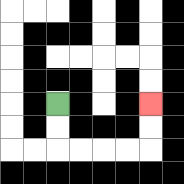{'start': '[2, 4]', 'end': '[6, 4]', 'path_directions': 'D,D,R,R,R,R,U,U', 'path_coordinates': '[[2, 4], [2, 5], [2, 6], [3, 6], [4, 6], [5, 6], [6, 6], [6, 5], [6, 4]]'}